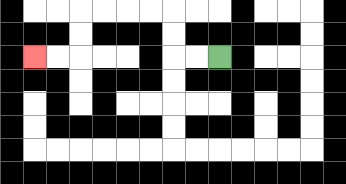{'start': '[9, 2]', 'end': '[1, 2]', 'path_directions': 'L,L,U,U,L,L,L,L,D,D,L,L', 'path_coordinates': '[[9, 2], [8, 2], [7, 2], [7, 1], [7, 0], [6, 0], [5, 0], [4, 0], [3, 0], [3, 1], [3, 2], [2, 2], [1, 2]]'}